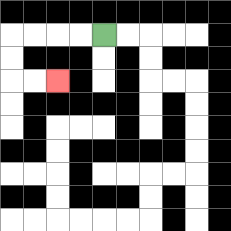{'start': '[4, 1]', 'end': '[2, 3]', 'path_directions': 'L,L,L,L,D,D,R,R', 'path_coordinates': '[[4, 1], [3, 1], [2, 1], [1, 1], [0, 1], [0, 2], [0, 3], [1, 3], [2, 3]]'}